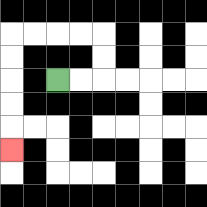{'start': '[2, 3]', 'end': '[0, 6]', 'path_directions': 'R,R,U,U,L,L,L,L,D,D,D,D,D', 'path_coordinates': '[[2, 3], [3, 3], [4, 3], [4, 2], [4, 1], [3, 1], [2, 1], [1, 1], [0, 1], [0, 2], [0, 3], [0, 4], [0, 5], [0, 6]]'}